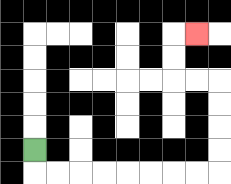{'start': '[1, 6]', 'end': '[8, 1]', 'path_directions': 'D,R,R,R,R,R,R,R,R,U,U,U,U,L,L,U,U,R', 'path_coordinates': '[[1, 6], [1, 7], [2, 7], [3, 7], [4, 7], [5, 7], [6, 7], [7, 7], [8, 7], [9, 7], [9, 6], [9, 5], [9, 4], [9, 3], [8, 3], [7, 3], [7, 2], [7, 1], [8, 1]]'}